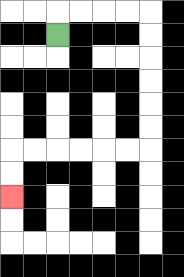{'start': '[2, 1]', 'end': '[0, 8]', 'path_directions': 'U,R,R,R,R,D,D,D,D,D,D,L,L,L,L,L,L,D,D', 'path_coordinates': '[[2, 1], [2, 0], [3, 0], [4, 0], [5, 0], [6, 0], [6, 1], [6, 2], [6, 3], [6, 4], [6, 5], [6, 6], [5, 6], [4, 6], [3, 6], [2, 6], [1, 6], [0, 6], [0, 7], [0, 8]]'}